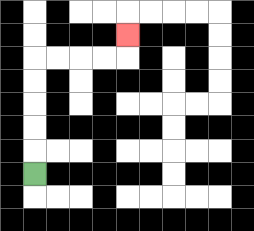{'start': '[1, 7]', 'end': '[5, 1]', 'path_directions': 'U,U,U,U,U,R,R,R,R,U', 'path_coordinates': '[[1, 7], [1, 6], [1, 5], [1, 4], [1, 3], [1, 2], [2, 2], [3, 2], [4, 2], [5, 2], [5, 1]]'}